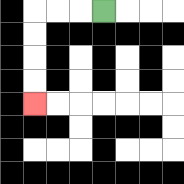{'start': '[4, 0]', 'end': '[1, 4]', 'path_directions': 'L,L,L,D,D,D,D', 'path_coordinates': '[[4, 0], [3, 0], [2, 0], [1, 0], [1, 1], [1, 2], [1, 3], [1, 4]]'}